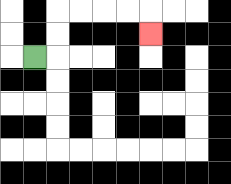{'start': '[1, 2]', 'end': '[6, 1]', 'path_directions': 'R,U,U,R,R,R,R,D', 'path_coordinates': '[[1, 2], [2, 2], [2, 1], [2, 0], [3, 0], [4, 0], [5, 0], [6, 0], [6, 1]]'}